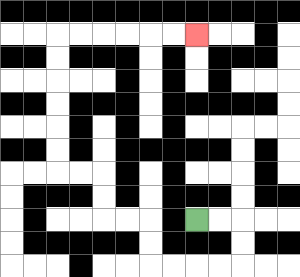{'start': '[8, 9]', 'end': '[8, 1]', 'path_directions': 'R,R,D,D,L,L,L,L,U,U,L,L,U,U,L,L,U,U,U,U,U,U,R,R,R,R,R,R', 'path_coordinates': '[[8, 9], [9, 9], [10, 9], [10, 10], [10, 11], [9, 11], [8, 11], [7, 11], [6, 11], [6, 10], [6, 9], [5, 9], [4, 9], [4, 8], [4, 7], [3, 7], [2, 7], [2, 6], [2, 5], [2, 4], [2, 3], [2, 2], [2, 1], [3, 1], [4, 1], [5, 1], [6, 1], [7, 1], [8, 1]]'}